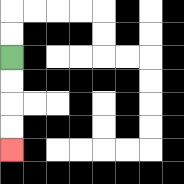{'start': '[0, 2]', 'end': '[0, 6]', 'path_directions': 'D,D,D,D', 'path_coordinates': '[[0, 2], [0, 3], [0, 4], [0, 5], [0, 6]]'}